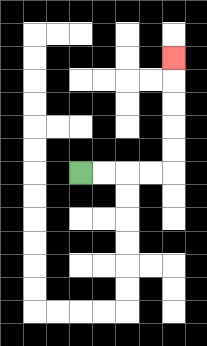{'start': '[3, 7]', 'end': '[7, 2]', 'path_directions': 'R,R,R,R,U,U,U,U,U', 'path_coordinates': '[[3, 7], [4, 7], [5, 7], [6, 7], [7, 7], [7, 6], [7, 5], [7, 4], [7, 3], [7, 2]]'}